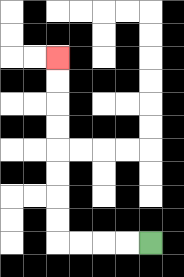{'start': '[6, 10]', 'end': '[2, 2]', 'path_directions': 'L,L,L,L,U,U,U,U,U,U,U,U', 'path_coordinates': '[[6, 10], [5, 10], [4, 10], [3, 10], [2, 10], [2, 9], [2, 8], [2, 7], [2, 6], [2, 5], [2, 4], [2, 3], [2, 2]]'}